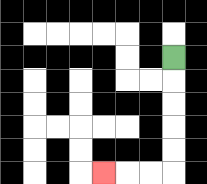{'start': '[7, 2]', 'end': '[4, 7]', 'path_directions': 'D,D,D,D,D,L,L,L', 'path_coordinates': '[[7, 2], [7, 3], [7, 4], [7, 5], [7, 6], [7, 7], [6, 7], [5, 7], [4, 7]]'}